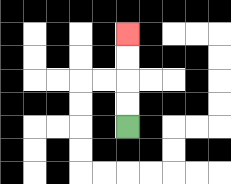{'start': '[5, 5]', 'end': '[5, 1]', 'path_directions': 'U,U,U,U', 'path_coordinates': '[[5, 5], [5, 4], [5, 3], [5, 2], [5, 1]]'}